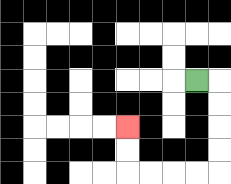{'start': '[8, 3]', 'end': '[5, 5]', 'path_directions': 'R,D,D,D,D,L,L,L,L,U,U', 'path_coordinates': '[[8, 3], [9, 3], [9, 4], [9, 5], [9, 6], [9, 7], [8, 7], [7, 7], [6, 7], [5, 7], [5, 6], [5, 5]]'}